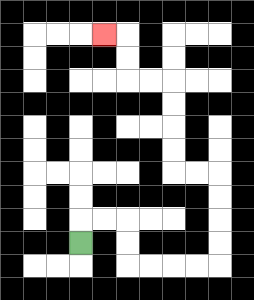{'start': '[3, 10]', 'end': '[4, 1]', 'path_directions': 'U,R,R,D,D,R,R,R,R,U,U,U,U,L,L,U,U,U,U,L,L,U,U,L', 'path_coordinates': '[[3, 10], [3, 9], [4, 9], [5, 9], [5, 10], [5, 11], [6, 11], [7, 11], [8, 11], [9, 11], [9, 10], [9, 9], [9, 8], [9, 7], [8, 7], [7, 7], [7, 6], [7, 5], [7, 4], [7, 3], [6, 3], [5, 3], [5, 2], [5, 1], [4, 1]]'}